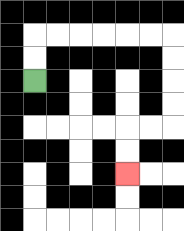{'start': '[1, 3]', 'end': '[5, 7]', 'path_directions': 'U,U,R,R,R,R,R,R,D,D,D,D,L,L,D,D', 'path_coordinates': '[[1, 3], [1, 2], [1, 1], [2, 1], [3, 1], [4, 1], [5, 1], [6, 1], [7, 1], [7, 2], [7, 3], [7, 4], [7, 5], [6, 5], [5, 5], [5, 6], [5, 7]]'}